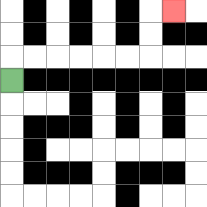{'start': '[0, 3]', 'end': '[7, 0]', 'path_directions': 'U,R,R,R,R,R,R,U,U,R', 'path_coordinates': '[[0, 3], [0, 2], [1, 2], [2, 2], [3, 2], [4, 2], [5, 2], [6, 2], [6, 1], [6, 0], [7, 0]]'}